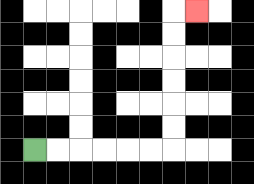{'start': '[1, 6]', 'end': '[8, 0]', 'path_directions': 'R,R,R,R,R,R,U,U,U,U,U,U,R', 'path_coordinates': '[[1, 6], [2, 6], [3, 6], [4, 6], [5, 6], [6, 6], [7, 6], [7, 5], [7, 4], [7, 3], [7, 2], [7, 1], [7, 0], [8, 0]]'}